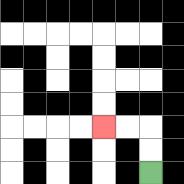{'start': '[6, 7]', 'end': '[4, 5]', 'path_directions': 'U,U,L,L', 'path_coordinates': '[[6, 7], [6, 6], [6, 5], [5, 5], [4, 5]]'}